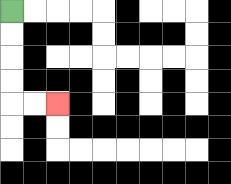{'start': '[0, 0]', 'end': '[2, 4]', 'path_directions': 'D,D,D,D,R,R', 'path_coordinates': '[[0, 0], [0, 1], [0, 2], [0, 3], [0, 4], [1, 4], [2, 4]]'}